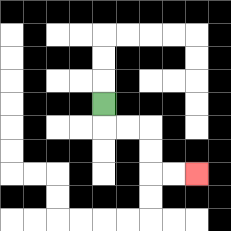{'start': '[4, 4]', 'end': '[8, 7]', 'path_directions': 'D,R,R,D,D,R,R', 'path_coordinates': '[[4, 4], [4, 5], [5, 5], [6, 5], [6, 6], [6, 7], [7, 7], [8, 7]]'}